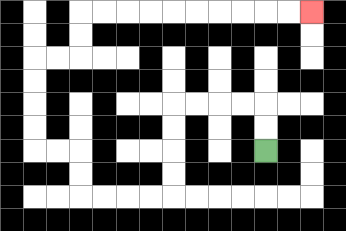{'start': '[11, 6]', 'end': '[13, 0]', 'path_directions': 'U,U,L,L,L,L,D,D,D,D,L,L,L,L,U,U,L,L,U,U,U,U,R,R,U,U,R,R,R,R,R,R,R,R,R,R', 'path_coordinates': '[[11, 6], [11, 5], [11, 4], [10, 4], [9, 4], [8, 4], [7, 4], [7, 5], [7, 6], [7, 7], [7, 8], [6, 8], [5, 8], [4, 8], [3, 8], [3, 7], [3, 6], [2, 6], [1, 6], [1, 5], [1, 4], [1, 3], [1, 2], [2, 2], [3, 2], [3, 1], [3, 0], [4, 0], [5, 0], [6, 0], [7, 0], [8, 0], [9, 0], [10, 0], [11, 0], [12, 0], [13, 0]]'}